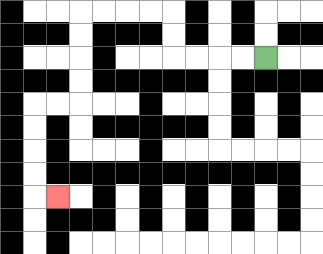{'start': '[11, 2]', 'end': '[2, 8]', 'path_directions': 'L,L,L,L,U,U,L,L,L,L,D,D,D,D,L,L,D,D,D,D,R', 'path_coordinates': '[[11, 2], [10, 2], [9, 2], [8, 2], [7, 2], [7, 1], [7, 0], [6, 0], [5, 0], [4, 0], [3, 0], [3, 1], [3, 2], [3, 3], [3, 4], [2, 4], [1, 4], [1, 5], [1, 6], [1, 7], [1, 8], [2, 8]]'}